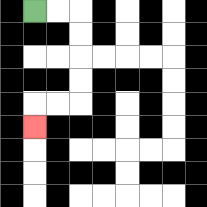{'start': '[1, 0]', 'end': '[1, 5]', 'path_directions': 'R,R,D,D,D,D,L,L,D', 'path_coordinates': '[[1, 0], [2, 0], [3, 0], [3, 1], [3, 2], [3, 3], [3, 4], [2, 4], [1, 4], [1, 5]]'}